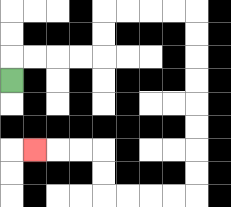{'start': '[0, 3]', 'end': '[1, 6]', 'path_directions': 'U,R,R,R,R,U,U,R,R,R,R,D,D,D,D,D,D,D,D,L,L,L,L,U,U,L,L,L', 'path_coordinates': '[[0, 3], [0, 2], [1, 2], [2, 2], [3, 2], [4, 2], [4, 1], [4, 0], [5, 0], [6, 0], [7, 0], [8, 0], [8, 1], [8, 2], [8, 3], [8, 4], [8, 5], [8, 6], [8, 7], [8, 8], [7, 8], [6, 8], [5, 8], [4, 8], [4, 7], [4, 6], [3, 6], [2, 6], [1, 6]]'}